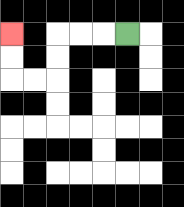{'start': '[5, 1]', 'end': '[0, 1]', 'path_directions': 'L,L,L,D,D,L,L,U,U', 'path_coordinates': '[[5, 1], [4, 1], [3, 1], [2, 1], [2, 2], [2, 3], [1, 3], [0, 3], [0, 2], [0, 1]]'}